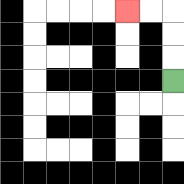{'start': '[7, 3]', 'end': '[5, 0]', 'path_directions': 'U,U,U,L,L', 'path_coordinates': '[[7, 3], [7, 2], [7, 1], [7, 0], [6, 0], [5, 0]]'}